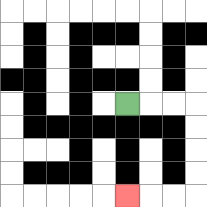{'start': '[5, 4]', 'end': '[5, 8]', 'path_directions': 'R,R,R,D,D,D,D,L,L,L', 'path_coordinates': '[[5, 4], [6, 4], [7, 4], [8, 4], [8, 5], [8, 6], [8, 7], [8, 8], [7, 8], [6, 8], [5, 8]]'}